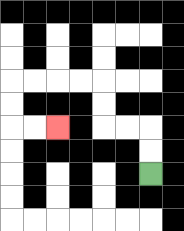{'start': '[6, 7]', 'end': '[2, 5]', 'path_directions': 'U,U,L,L,U,U,L,L,L,L,D,D,R,R', 'path_coordinates': '[[6, 7], [6, 6], [6, 5], [5, 5], [4, 5], [4, 4], [4, 3], [3, 3], [2, 3], [1, 3], [0, 3], [0, 4], [0, 5], [1, 5], [2, 5]]'}